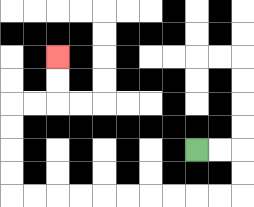{'start': '[8, 6]', 'end': '[2, 2]', 'path_directions': 'R,R,D,D,L,L,L,L,L,L,L,L,L,L,U,U,U,U,R,R,U,U', 'path_coordinates': '[[8, 6], [9, 6], [10, 6], [10, 7], [10, 8], [9, 8], [8, 8], [7, 8], [6, 8], [5, 8], [4, 8], [3, 8], [2, 8], [1, 8], [0, 8], [0, 7], [0, 6], [0, 5], [0, 4], [1, 4], [2, 4], [2, 3], [2, 2]]'}